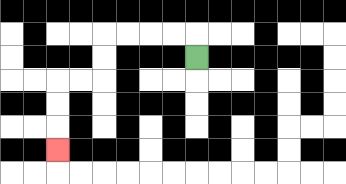{'start': '[8, 2]', 'end': '[2, 6]', 'path_directions': 'U,L,L,L,L,D,D,L,L,D,D,D', 'path_coordinates': '[[8, 2], [8, 1], [7, 1], [6, 1], [5, 1], [4, 1], [4, 2], [4, 3], [3, 3], [2, 3], [2, 4], [2, 5], [2, 6]]'}